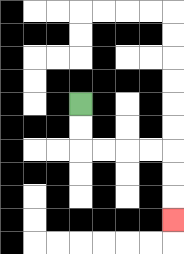{'start': '[3, 4]', 'end': '[7, 9]', 'path_directions': 'D,D,R,R,R,R,D,D,D', 'path_coordinates': '[[3, 4], [3, 5], [3, 6], [4, 6], [5, 6], [6, 6], [7, 6], [7, 7], [7, 8], [7, 9]]'}